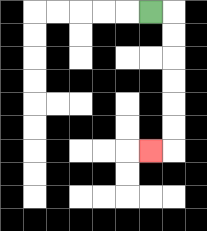{'start': '[6, 0]', 'end': '[6, 6]', 'path_directions': 'R,D,D,D,D,D,D,L', 'path_coordinates': '[[6, 0], [7, 0], [7, 1], [7, 2], [7, 3], [7, 4], [7, 5], [7, 6], [6, 6]]'}